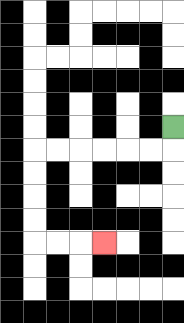{'start': '[7, 5]', 'end': '[4, 10]', 'path_directions': 'D,L,L,L,L,L,L,D,D,D,D,R,R,R', 'path_coordinates': '[[7, 5], [7, 6], [6, 6], [5, 6], [4, 6], [3, 6], [2, 6], [1, 6], [1, 7], [1, 8], [1, 9], [1, 10], [2, 10], [3, 10], [4, 10]]'}